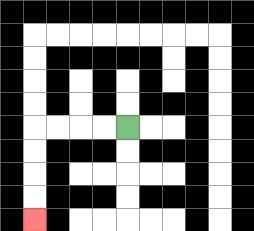{'start': '[5, 5]', 'end': '[1, 9]', 'path_directions': 'L,L,L,L,D,D,D,D', 'path_coordinates': '[[5, 5], [4, 5], [3, 5], [2, 5], [1, 5], [1, 6], [1, 7], [1, 8], [1, 9]]'}